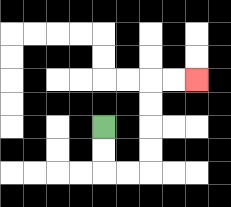{'start': '[4, 5]', 'end': '[8, 3]', 'path_directions': 'D,D,R,R,U,U,U,U,R,R', 'path_coordinates': '[[4, 5], [4, 6], [4, 7], [5, 7], [6, 7], [6, 6], [6, 5], [6, 4], [6, 3], [7, 3], [8, 3]]'}